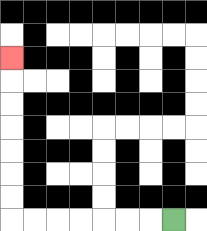{'start': '[7, 9]', 'end': '[0, 2]', 'path_directions': 'L,L,L,L,L,L,L,U,U,U,U,U,U,U', 'path_coordinates': '[[7, 9], [6, 9], [5, 9], [4, 9], [3, 9], [2, 9], [1, 9], [0, 9], [0, 8], [0, 7], [0, 6], [0, 5], [0, 4], [0, 3], [0, 2]]'}